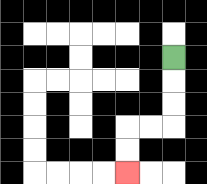{'start': '[7, 2]', 'end': '[5, 7]', 'path_directions': 'D,D,D,L,L,D,D', 'path_coordinates': '[[7, 2], [7, 3], [7, 4], [7, 5], [6, 5], [5, 5], [5, 6], [5, 7]]'}